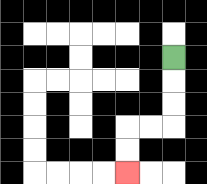{'start': '[7, 2]', 'end': '[5, 7]', 'path_directions': 'D,D,D,L,L,D,D', 'path_coordinates': '[[7, 2], [7, 3], [7, 4], [7, 5], [6, 5], [5, 5], [5, 6], [5, 7]]'}